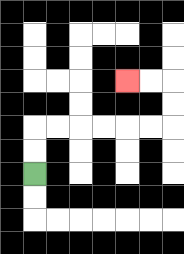{'start': '[1, 7]', 'end': '[5, 3]', 'path_directions': 'U,U,R,R,R,R,R,R,U,U,L,L', 'path_coordinates': '[[1, 7], [1, 6], [1, 5], [2, 5], [3, 5], [4, 5], [5, 5], [6, 5], [7, 5], [7, 4], [7, 3], [6, 3], [5, 3]]'}